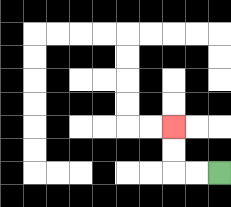{'start': '[9, 7]', 'end': '[7, 5]', 'path_directions': 'L,L,U,U', 'path_coordinates': '[[9, 7], [8, 7], [7, 7], [7, 6], [7, 5]]'}